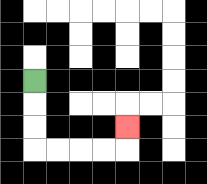{'start': '[1, 3]', 'end': '[5, 5]', 'path_directions': 'D,D,D,R,R,R,R,U', 'path_coordinates': '[[1, 3], [1, 4], [1, 5], [1, 6], [2, 6], [3, 6], [4, 6], [5, 6], [5, 5]]'}